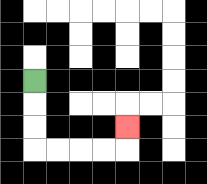{'start': '[1, 3]', 'end': '[5, 5]', 'path_directions': 'D,D,D,R,R,R,R,U', 'path_coordinates': '[[1, 3], [1, 4], [1, 5], [1, 6], [2, 6], [3, 6], [4, 6], [5, 6], [5, 5]]'}